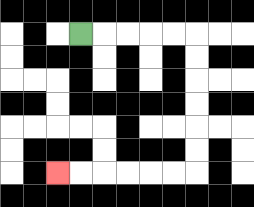{'start': '[3, 1]', 'end': '[2, 7]', 'path_directions': 'R,R,R,R,R,D,D,D,D,D,D,L,L,L,L,L,L', 'path_coordinates': '[[3, 1], [4, 1], [5, 1], [6, 1], [7, 1], [8, 1], [8, 2], [8, 3], [8, 4], [8, 5], [8, 6], [8, 7], [7, 7], [6, 7], [5, 7], [4, 7], [3, 7], [2, 7]]'}